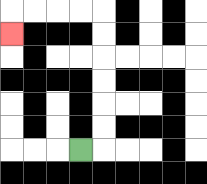{'start': '[3, 6]', 'end': '[0, 1]', 'path_directions': 'R,U,U,U,U,U,U,L,L,L,L,D', 'path_coordinates': '[[3, 6], [4, 6], [4, 5], [4, 4], [4, 3], [4, 2], [4, 1], [4, 0], [3, 0], [2, 0], [1, 0], [0, 0], [0, 1]]'}